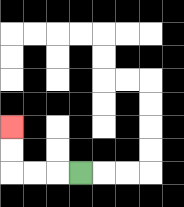{'start': '[3, 7]', 'end': '[0, 5]', 'path_directions': 'L,L,L,U,U', 'path_coordinates': '[[3, 7], [2, 7], [1, 7], [0, 7], [0, 6], [0, 5]]'}